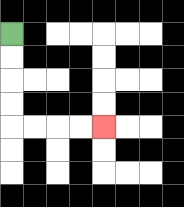{'start': '[0, 1]', 'end': '[4, 5]', 'path_directions': 'D,D,D,D,R,R,R,R', 'path_coordinates': '[[0, 1], [0, 2], [0, 3], [0, 4], [0, 5], [1, 5], [2, 5], [3, 5], [4, 5]]'}